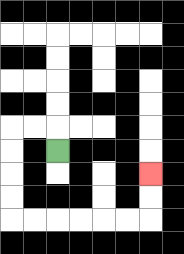{'start': '[2, 6]', 'end': '[6, 7]', 'path_directions': 'U,L,L,D,D,D,D,R,R,R,R,R,R,U,U', 'path_coordinates': '[[2, 6], [2, 5], [1, 5], [0, 5], [0, 6], [0, 7], [0, 8], [0, 9], [1, 9], [2, 9], [3, 9], [4, 9], [5, 9], [6, 9], [6, 8], [6, 7]]'}